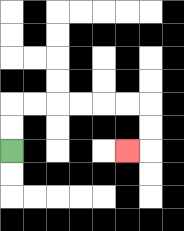{'start': '[0, 6]', 'end': '[5, 6]', 'path_directions': 'U,U,R,R,R,R,R,R,D,D,L', 'path_coordinates': '[[0, 6], [0, 5], [0, 4], [1, 4], [2, 4], [3, 4], [4, 4], [5, 4], [6, 4], [6, 5], [6, 6], [5, 6]]'}